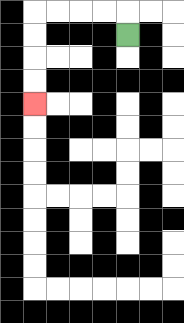{'start': '[5, 1]', 'end': '[1, 4]', 'path_directions': 'U,L,L,L,L,D,D,D,D', 'path_coordinates': '[[5, 1], [5, 0], [4, 0], [3, 0], [2, 0], [1, 0], [1, 1], [1, 2], [1, 3], [1, 4]]'}